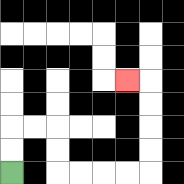{'start': '[0, 7]', 'end': '[5, 3]', 'path_directions': 'U,U,R,R,D,D,R,R,R,R,U,U,U,U,L', 'path_coordinates': '[[0, 7], [0, 6], [0, 5], [1, 5], [2, 5], [2, 6], [2, 7], [3, 7], [4, 7], [5, 7], [6, 7], [6, 6], [6, 5], [6, 4], [6, 3], [5, 3]]'}